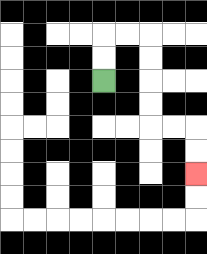{'start': '[4, 3]', 'end': '[8, 7]', 'path_directions': 'U,U,R,R,D,D,D,D,R,R,D,D', 'path_coordinates': '[[4, 3], [4, 2], [4, 1], [5, 1], [6, 1], [6, 2], [6, 3], [6, 4], [6, 5], [7, 5], [8, 5], [8, 6], [8, 7]]'}